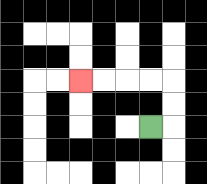{'start': '[6, 5]', 'end': '[3, 3]', 'path_directions': 'R,U,U,L,L,L,L', 'path_coordinates': '[[6, 5], [7, 5], [7, 4], [7, 3], [6, 3], [5, 3], [4, 3], [3, 3]]'}